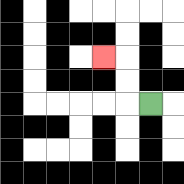{'start': '[6, 4]', 'end': '[4, 2]', 'path_directions': 'L,U,U,L', 'path_coordinates': '[[6, 4], [5, 4], [5, 3], [5, 2], [4, 2]]'}